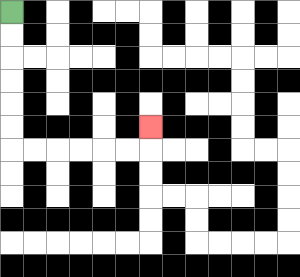{'start': '[0, 0]', 'end': '[6, 5]', 'path_directions': 'D,D,D,D,D,D,R,R,R,R,R,R,U', 'path_coordinates': '[[0, 0], [0, 1], [0, 2], [0, 3], [0, 4], [0, 5], [0, 6], [1, 6], [2, 6], [3, 6], [4, 6], [5, 6], [6, 6], [6, 5]]'}